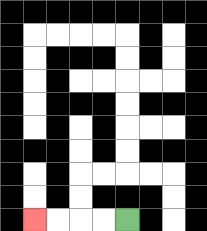{'start': '[5, 9]', 'end': '[1, 9]', 'path_directions': 'L,L,L,L', 'path_coordinates': '[[5, 9], [4, 9], [3, 9], [2, 9], [1, 9]]'}